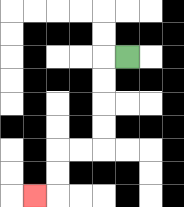{'start': '[5, 2]', 'end': '[1, 8]', 'path_directions': 'L,D,D,D,D,L,L,D,D,L', 'path_coordinates': '[[5, 2], [4, 2], [4, 3], [4, 4], [4, 5], [4, 6], [3, 6], [2, 6], [2, 7], [2, 8], [1, 8]]'}